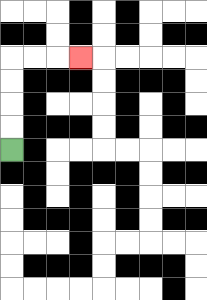{'start': '[0, 6]', 'end': '[3, 2]', 'path_directions': 'U,U,U,U,R,R,R', 'path_coordinates': '[[0, 6], [0, 5], [0, 4], [0, 3], [0, 2], [1, 2], [2, 2], [3, 2]]'}